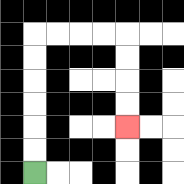{'start': '[1, 7]', 'end': '[5, 5]', 'path_directions': 'U,U,U,U,U,U,R,R,R,R,D,D,D,D', 'path_coordinates': '[[1, 7], [1, 6], [1, 5], [1, 4], [1, 3], [1, 2], [1, 1], [2, 1], [3, 1], [4, 1], [5, 1], [5, 2], [5, 3], [5, 4], [5, 5]]'}